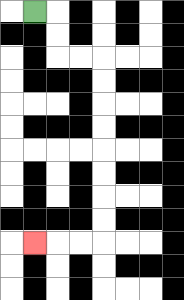{'start': '[1, 0]', 'end': '[1, 10]', 'path_directions': 'R,D,D,R,R,D,D,D,D,D,D,D,D,L,L,L', 'path_coordinates': '[[1, 0], [2, 0], [2, 1], [2, 2], [3, 2], [4, 2], [4, 3], [4, 4], [4, 5], [4, 6], [4, 7], [4, 8], [4, 9], [4, 10], [3, 10], [2, 10], [1, 10]]'}